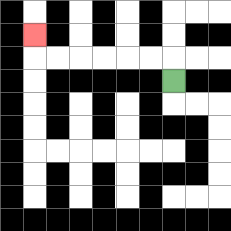{'start': '[7, 3]', 'end': '[1, 1]', 'path_directions': 'U,L,L,L,L,L,L,U', 'path_coordinates': '[[7, 3], [7, 2], [6, 2], [5, 2], [4, 2], [3, 2], [2, 2], [1, 2], [1, 1]]'}